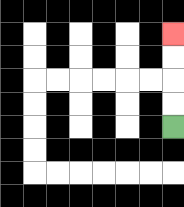{'start': '[7, 5]', 'end': '[7, 1]', 'path_directions': 'U,U,U,U', 'path_coordinates': '[[7, 5], [7, 4], [7, 3], [7, 2], [7, 1]]'}